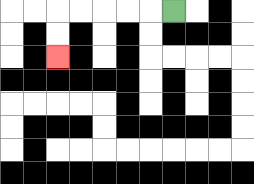{'start': '[7, 0]', 'end': '[2, 2]', 'path_directions': 'L,L,L,L,L,D,D', 'path_coordinates': '[[7, 0], [6, 0], [5, 0], [4, 0], [3, 0], [2, 0], [2, 1], [2, 2]]'}